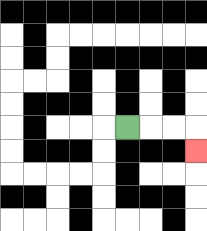{'start': '[5, 5]', 'end': '[8, 6]', 'path_directions': 'R,R,R,D', 'path_coordinates': '[[5, 5], [6, 5], [7, 5], [8, 5], [8, 6]]'}